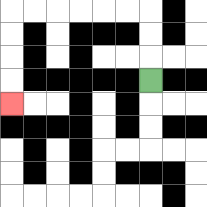{'start': '[6, 3]', 'end': '[0, 4]', 'path_directions': 'U,U,U,L,L,L,L,L,L,D,D,D,D', 'path_coordinates': '[[6, 3], [6, 2], [6, 1], [6, 0], [5, 0], [4, 0], [3, 0], [2, 0], [1, 0], [0, 0], [0, 1], [0, 2], [0, 3], [0, 4]]'}